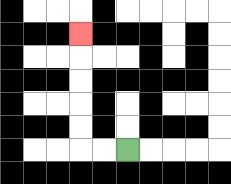{'start': '[5, 6]', 'end': '[3, 1]', 'path_directions': 'L,L,U,U,U,U,U', 'path_coordinates': '[[5, 6], [4, 6], [3, 6], [3, 5], [3, 4], [3, 3], [3, 2], [3, 1]]'}